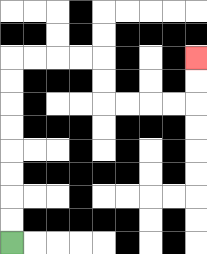{'start': '[0, 10]', 'end': '[8, 2]', 'path_directions': 'U,U,U,U,U,U,U,U,R,R,R,R,D,D,R,R,R,R,U,U', 'path_coordinates': '[[0, 10], [0, 9], [0, 8], [0, 7], [0, 6], [0, 5], [0, 4], [0, 3], [0, 2], [1, 2], [2, 2], [3, 2], [4, 2], [4, 3], [4, 4], [5, 4], [6, 4], [7, 4], [8, 4], [8, 3], [8, 2]]'}